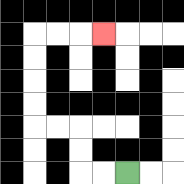{'start': '[5, 7]', 'end': '[4, 1]', 'path_directions': 'L,L,U,U,L,L,U,U,U,U,R,R,R', 'path_coordinates': '[[5, 7], [4, 7], [3, 7], [3, 6], [3, 5], [2, 5], [1, 5], [1, 4], [1, 3], [1, 2], [1, 1], [2, 1], [3, 1], [4, 1]]'}